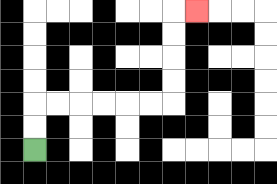{'start': '[1, 6]', 'end': '[8, 0]', 'path_directions': 'U,U,R,R,R,R,R,R,U,U,U,U,R', 'path_coordinates': '[[1, 6], [1, 5], [1, 4], [2, 4], [3, 4], [4, 4], [5, 4], [6, 4], [7, 4], [7, 3], [7, 2], [7, 1], [7, 0], [8, 0]]'}